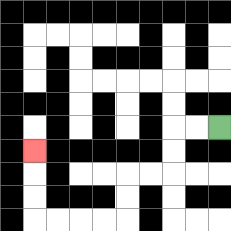{'start': '[9, 5]', 'end': '[1, 6]', 'path_directions': 'L,L,D,D,L,L,D,D,L,L,L,L,U,U,U', 'path_coordinates': '[[9, 5], [8, 5], [7, 5], [7, 6], [7, 7], [6, 7], [5, 7], [5, 8], [5, 9], [4, 9], [3, 9], [2, 9], [1, 9], [1, 8], [1, 7], [1, 6]]'}